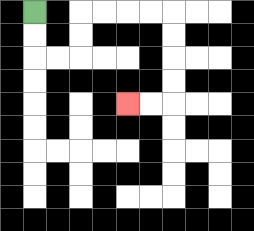{'start': '[1, 0]', 'end': '[5, 4]', 'path_directions': 'D,D,R,R,U,U,R,R,R,R,D,D,D,D,L,L', 'path_coordinates': '[[1, 0], [1, 1], [1, 2], [2, 2], [3, 2], [3, 1], [3, 0], [4, 0], [5, 0], [6, 0], [7, 0], [7, 1], [7, 2], [7, 3], [7, 4], [6, 4], [5, 4]]'}